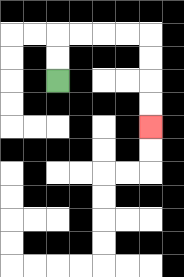{'start': '[2, 3]', 'end': '[6, 5]', 'path_directions': 'U,U,R,R,R,R,D,D,D,D', 'path_coordinates': '[[2, 3], [2, 2], [2, 1], [3, 1], [4, 1], [5, 1], [6, 1], [6, 2], [6, 3], [6, 4], [6, 5]]'}